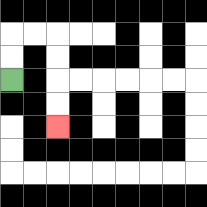{'start': '[0, 3]', 'end': '[2, 5]', 'path_directions': 'U,U,R,R,D,D,D,D', 'path_coordinates': '[[0, 3], [0, 2], [0, 1], [1, 1], [2, 1], [2, 2], [2, 3], [2, 4], [2, 5]]'}